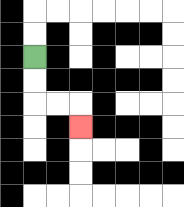{'start': '[1, 2]', 'end': '[3, 5]', 'path_directions': 'D,D,R,R,D', 'path_coordinates': '[[1, 2], [1, 3], [1, 4], [2, 4], [3, 4], [3, 5]]'}